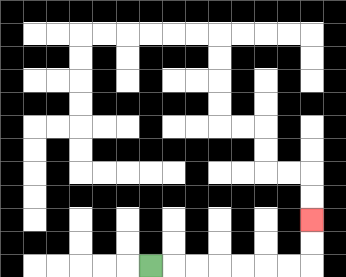{'start': '[6, 11]', 'end': '[13, 9]', 'path_directions': 'R,R,R,R,R,R,R,U,U', 'path_coordinates': '[[6, 11], [7, 11], [8, 11], [9, 11], [10, 11], [11, 11], [12, 11], [13, 11], [13, 10], [13, 9]]'}